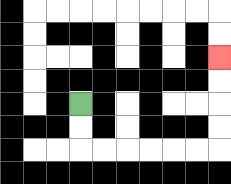{'start': '[3, 4]', 'end': '[9, 2]', 'path_directions': 'D,D,R,R,R,R,R,R,U,U,U,U', 'path_coordinates': '[[3, 4], [3, 5], [3, 6], [4, 6], [5, 6], [6, 6], [7, 6], [8, 6], [9, 6], [9, 5], [9, 4], [9, 3], [9, 2]]'}